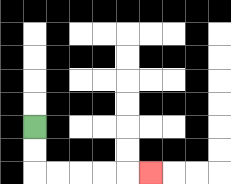{'start': '[1, 5]', 'end': '[6, 7]', 'path_directions': 'D,D,R,R,R,R,R', 'path_coordinates': '[[1, 5], [1, 6], [1, 7], [2, 7], [3, 7], [4, 7], [5, 7], [6, 7]]'}